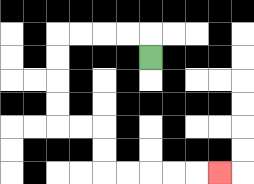{'start': '[6, 2]', 'end': '[9, 7]', 'path_directions': 'U,L,L,L,L,D,D,D,D,R,R,D,D,R,R,R,R,R', 'path_coordinates': '[[6, 2], [6, 1], [5, 1], [4, 1], [3, 1], [2, 1], [2, 2], [2, 3], [2, 4], [2, 5], [3, 5], [4, 5], [4, 6], [4, 7], [5, 7], [6, 7], [7, 7], [8, 7], [9, 7]]'}